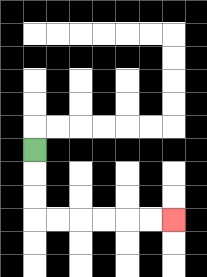{'start': '[1, 6]', 'end': '[7, 9]', 'path_directions': 'D,D,D,R,R,R,R,R,R', 'path_coordinates': '[[1, 6], [1, 7], [1, 8], [1, 9], [2, 9], [3, 9], [4, 9], [5, 9], [6, 9], [7, 9]]'}